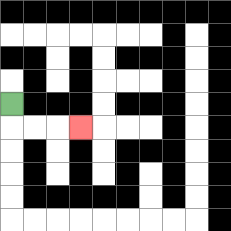{'start': '[0, 4]', 'end': '[3, 5]', 'path_directions': 'D,R,R,R', 'path_coordinates': '[[0, 4], [0, 5], [1, 5], [2, 5], [3, 5]]'}